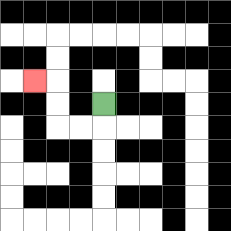{'start': '[4, 4]', 'end': '[1, 3]', 'path_directions': 'D,L,L,U,U,L', 'path_coordinates': '[[4, 4], [4, 5], [3, 5], [2, 5], [2, 4], [2, 3], [1, 3]]'}